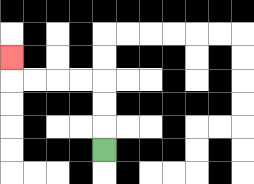{'start': '[4, 6]', 'end': '[0, 2]', 'path_directions': 'U,U,U,L,L,L,L,U', 'path_coordinates': '[[4, 6], [4, 5], [4, 4], [4, 3], [3, 3], [2, 3], [1, 3], [0, 3], [0, 2]]'}